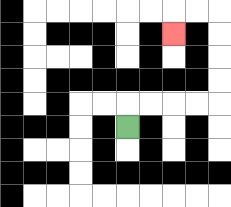{'start': '[5, 5]', 'end': '[7, 1]', 'path_directions': 'U,R,R,R,R,U,U,U,U,L,L,D', 'path_coordinates': '[[5, 5], [5, 4], [6, 4], [7, 4], [8, 4], [9, 4], [9, 3], [9, 2], [9, 1], [9, 0], [8, 0], [7, 0], [7, 1]]'}